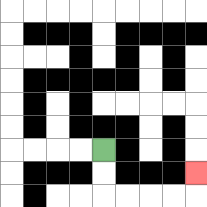{'start': '[4, 6]', 'end': '[8, 7]', 'path_directions': 'D,D,R,R,R,R,U', 'path_coordinates': '[[4, 6], [4, 7], [4, 8], [5, 8], [6, 8], [7, 8], [8, 8], [8, 7]]'}